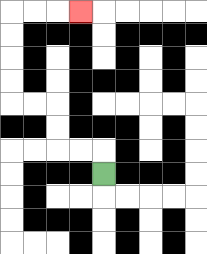{'start': '[4, 7]', 'end': '[3, 0]', 'path_directions': 'U,L,L,U,U,L,L,U,U,U,U,R,R,R', 'path_coordinates': '[[4, 7], [4, 6], [3, 6], [2, 6], [2, 5], [2, 4], [1, 4], [0, 4], [0, 3], [0, 2], [0, 1], [0, 0], [1, 0], [2, 0], [3, 0]]'}